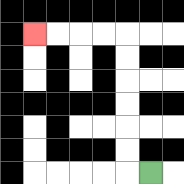{'start': '[6, 7]', 'end': '[1, 1]', 'path_directions': 'L,U,U,U,U,U,U,L,L,L,L', 'path_coordinates': '[[6, 7], [5, 7], [5, 6], [5, 5], [5, 4], [5, 3], [5, 2], [5, 1], [4, 1], [3, 1], [2, 1], [1, 1]]'}